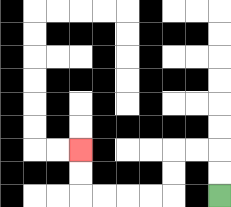{'start': '[9, 8]', 'end': '[3, 6]', 'path_directions': 'U,U,L,L,D,D,L,L,L,L,U,U', 'path_coordinates': '[[9, 8], [9, 7], [9, 6], [8, 6], [7, 6], [7, 7], [7, 8], [6, 8], [5, 8], [4, 8], [3, 8], [3, 7], [3, 6]]'}